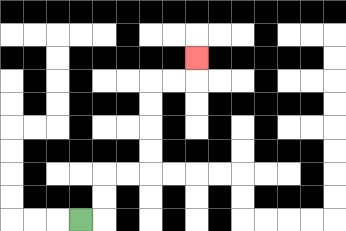{'start': '[3, 9]', 'end': '[8, 2]', 'path_directions': 'R,U,U,R,R,U,U,U,U,R,R,U', 'path_coordinates': '[[3, 9], [4, 9], [4, 8], [4, 7], [5, 7], [6, 7], [6, 6], [6, 5], [6, 4], [6, 3], [7, 3], [8, 3], [8, 2]]'}